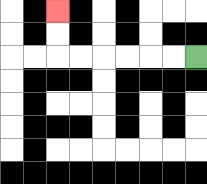{'start': '[8, 2]', 'end': '[2, 0]', 'path_directions': 'L,L,L,L,L,L,U,U', 'path_coordinates': '[[8, 2], [7, 2], [6, 2], [5, 2], [4, 2], [3, 2], [2, 2], [2, 1], [2, 0]]'}